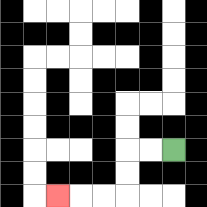{'start': '[7, 6]', 'end': '[2, 8]', 'path_directions': 'L,L,D,D,L,L,L', 'path_coordinates': '[[7, 6], [6, 6], [5, 6], [5, 7], [5, 8], [4, 8], [3, 8], [2, 8]]'}